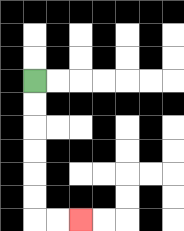{'start': '[1, 3]', 'end': '[3, 9]', 'path_directions': 'D,D,D,D,D,D,R,R', 'path_coordinates': '[[1, 3], [1, 4], [1, 5], [1, 6], [1, 7], [1, 8], [1, 9], [2, 9], [3, 9]]'}